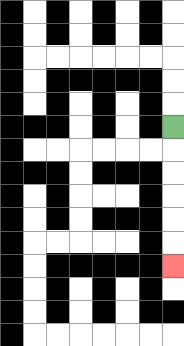{'start': '[7, 5]', 'end': '[7, 11]', 'path_directions': 'D,D,D,D,D,D', 'path_coordinates': '[[7, 5], [7, 6], [7, 7], [7, 8], [7, 9], [7, 10], [7, 11]]'}